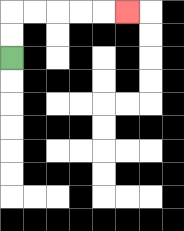{'start': '[0, 2]', 'end': '[5, 0]', 'path_directions': 'U,U,R,R,R,R,R', 'path_coordinates': '[[0, 2], [0, 1], [0, 0], [1, 0], [2, 0], [3, 0], [4, 0], [5, 0]]'}